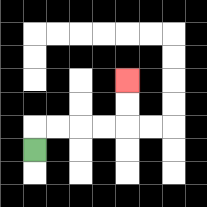{'start': '[1, 6]', 'end': '[5, 3]', 'path_directions': 'U,R,R,R,R,U,U', 'path_coordinates': '[[1, 6], [1, 5], [2, 5], [3, 5], [4, 5], [5, 5], [5, 4], [5, 3]]'}